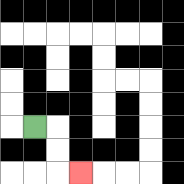{'start': '[1, 5]', 'end': '[3, 7]', 'path_directions': 'R,D,D,R', 'path_coordinates': '[[1, 5], [2, 5], [2, 6], [2, 7], [3, 7]]'}